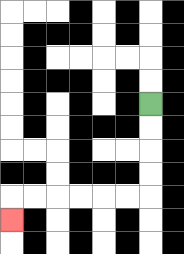{'start': '[6, 4]', 'end': '[0, 9]', 'path_directions': 'D,D,D,D,L,L,L,L,L,L,D', 'path_coordinates': '[[6, 4], [6, 5], [6, 6], [6, 7], [6, 8], [5, 8], [4, 8], [3, 8], [2, 8], [1, 8], [0, 8], [0, 9]]'}